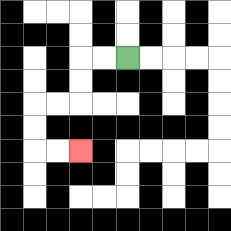{'start': '[5, 2]', 'end': '[3, 6]', 'path_directions': 'L,L,D,D,L,L,D,D,R,R', 'path_coordinates': '[[5, 2], [4, 2], [3, 2], [3, 3], [3, 4], [2, 4], [1, 4], [1, 5], [1, 6], [2, 6], [3, 6]]'}